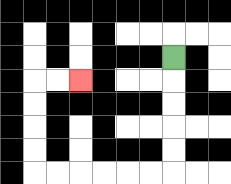{'start': '[7, 2]', 'end': '[3, 3]', 'path_directions': 'D,D,D,D,D,L,L,L,L,L,L,U,U,U,U,R,R', 'path_coordinates': '[[7, 2], [7, 3], [7, 4], [7, 5], [7, 6], [7, 7], [6, 7], [5, 7], [4, 7], [3, 7], [2, 7], [1, 7], [1, 6], [1, 5], [1, 4], [1, 3], [2, 3], [3, 3]]'}